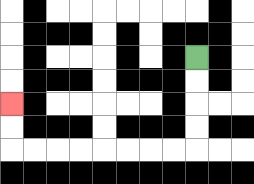{'start': '[8, 2]', 'end': '[0, 4]', 'path_directions': 'D,D,D,D,L,L,L,L,L,L,L,L,U,U', 'path_coordinates': '[[8, 2], [8, 3], [8, 4], [8, 5], [8, 6], [7, 6], [6, 6], [5, 6], [4, 6], [3, 6], [2, 6], [1, 6], [0, 6], [0, 5], [0, 4]]'}